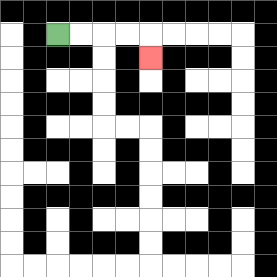{'start': '[2, 1]', 'end': '[6, 2]', 'path_directions': 'R,R,R,R,D', 'path_coordinates': '[[2, 1], [3, 1], [4, 1], [5, 1], [6, 1], [6, 2]]'}